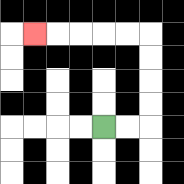{'start': '[4, 5]', 'end': '[1, 1]', 'path_directions': 'R,R,U,U,U,U,L,L,L,L,L', 'path_coordinates': '[[4, 5], [5, 5], [6, 5], [6, 4], [6, 3], [6, 2], [6, 1], [5, 1], [4, 1], [3, 1], [2, 1], [1, 1]]'}